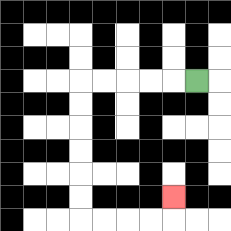{'start': '[8, 3]', 'end': '[7, 8]', 'path_directions': 'L,L,L,L,L,D,D,D,D,D,D,R,R,R,R,U', 'path_coordinates': '[[8, 3], [7, 3], [6, 3], [5, 3], [4, 3], [3, 3], [3, 4], [3, 5], [3, 6], [3, 7], [3, 8], [3, 9], [4, 9], [5, 9], [6, 9], [7, 9], [7, 8]]'}